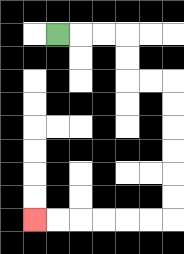{'start': '[2, 1]', 'end': '[1, 9]', 'path_directions': 'R,R,R,D,D,R,R,D,D,D,D,D,D,L,L,L,L,L,L', 'path_coordinates': '[[2, 1], [3, 1], [4, 1], [5, 1], [5, 2], [5, 3], [6, 3], [7, 3], [7, 4], [7, 5], [7, 6], [7, 7], [7, 8], [7, 9], [6, 9], [5, 9], [4, 9], [3, 9], [2, 9], [1, 9]]'}